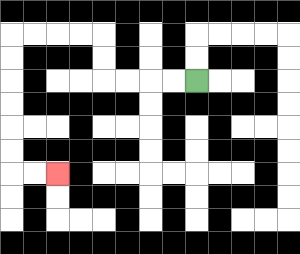{'start': '[8, 3]', 'end': '[2, 7]', 'path_directions': 'L,L,L,L,U,U,L,L,L,L,D,D,D,D,D,D,R,R', 'path_coordinates': '[[8, 3], [7, 3], [6, 3], [5, 3], [4, 3], [4, 2], [4, 1], [3, 1], [2, 1], [1, 1], [0, 1], [0, 2], [0, 3], [0, 4], [0, 5], [0, 6], [0, 7], [1, 7], [2, 7]]'}